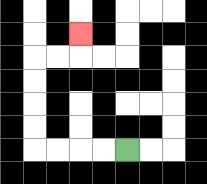{'start': '[5, 6]', 'end': '[3, 1]', 'path_directions': 'L,L,L,L,U,U,U,U,R,R,U', 'path_coordinates': '[[5, 6], [4, 6], [3, 6], [2, 6], [1, 6], [1, 5], [1, 4], [1, 3], [1, 2], [2, 2], [3, 2], [3, 1]]'}